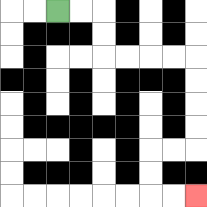{'start': '[2, 0]', 'end': '[8, 8]', 'path_directions': 'R,R,D,D,R,R,R,R,D,D,D,D,L,L,D,D,R,R', 'path_coordinates': '[[2, 0], [3, 0], [4, 0], [4, 1], [4, 2], [5, 2], [6, 2], [7, 2], [8, 2], [8, 3], [8, 4], [8, 5], [8, 6], [7, 6], [6, 6], [6, 7], [6, 8], [7, 8], [8, 8]]'}